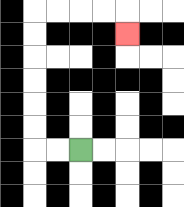{'start': '[3, 6]', 'end': '[5, 1]', 'path_directions': 'L,L,U,U,U,U,U,U,R,R,R,R,D', 'path_coordinates': '[[3, 6], [2, 6], [1, 6], [1, 5], [1, 4], [1, 3], [1, 2], [1, 1], [1, 0], [2, 0], [3, 0], [4, 0], [5, 0], [5, 1]]'}